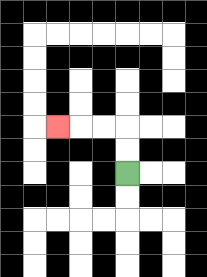{'start': '[5, 7]', 'end': '[2, 5]', 'path_directions': 'U,U,L,L,L', 'path_coordinates': '[[5, 7], [5, 6], [5, 5], [4, 5], [3, 5], [2, 5]]'}